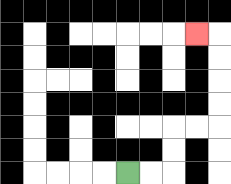{'start': '[5, 7]', 'end': '[8, 1]', 'path_directions': 'R,R,U,U,R,R,U,U,U,U,L', 'path_coordinates': '[[5, 7], [6, 7], [7, 7], [7, 6], [7, 5], [8, 5], [9, 5], [9, 4], [9, 3], [9, 2], [9, 1], [8, 1]]'}